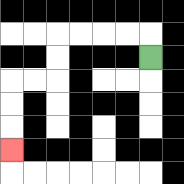{'start': '[6, 2]', 'end': '[0, 6]', 'path_directions': 'U,L,L,L,L,D,D,L,L,D,D,D', 'path_coordinates': '[[6, 2], [6, 1], [5, 1], [4, 1], [3, 1], [2, 1], [2, 2], [2, 3], [1, 3], [0, 3], [0, 4], [0, 5], [0, 6]]'}